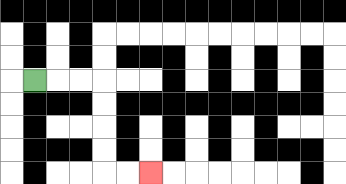{'start': '[1, 3]', 'end': '[6, 7]', 'path_directions': 'R,R,R,D,D,D,D,R,R', 'path_coordinates': '[[1, 3], [2, 3], [3, 3], [4, 3], [4, 4], [4, 5], [4, 6], [4, 7], [5, 7], [6, 7]]'}